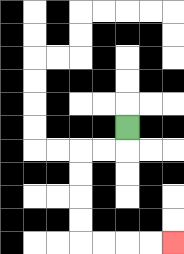{'start': '[5, 5]', 'end': '[7, 10]', 'path_directions': 'D,L,L,D,D,D,D,R,R,R,R', 'path_coordinates': '[[5, 5], [5, 6], [4, 6], [3, 6], [3, 7], [3, 8], [3, 9], [3, 10], [4, 10], [5, 10], [6, 10], [7, 10]]'}